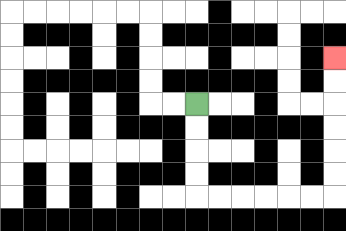{'start': '[8, 4]', 'end': '[14, 2]', 'path_directions': 'D,D,D,D,R,R,R,R,R,R,U,U,U,U,U,U', 'path_coordinates': '[[8, 4], [8, 5], [8, 6], [8, 7], [8, 8], [9, 8], [10, 8], [11, 8], [12, 8], [13, 8], [14, 8], [14, 7], [14, 6], [14, 5], [14, 4], [14, 3], [14, 2]]'}